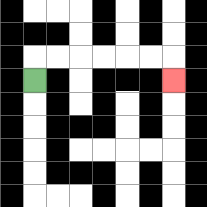{'start': '[1, 3]', 'end': '[7, 3]', 'path_directions': 'U,R,R,R,R,R,R,D', 'path_coordinates': '[[1, 3], [1, 2], [2, 2], [3, 2], [4, 2], [5, 2], [6, 2], [7, 2], [7, 3]]'}